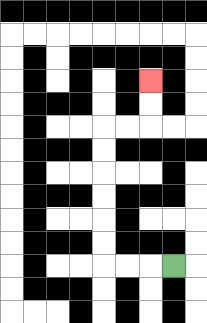{'start': '[7, 11]', 'end': '[6, 3]', 'path_directions': 'L,L,L,U,U,U,U,U,U,R,R,U,U', 'path_coordinates': '[[7, 11], [6, 11], [5, 11], [4, 11], [4, 10], [4, 9], [4, 8], [4, 7], [4, 6], [4, 5], [5, 5], [6, 5], [6, 4], [6, 3]]'}